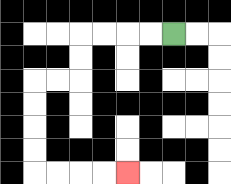{'start': '[7, 1]', 'end': '[5, 7]', 'path_directions': 'L,L,L,L,D,D,L,L,D,D,D,D,R,R,R,R', 'path_coordinates': '[[7, 1], [6, 1], [5, 1], [4, 1], [3, 1], [3, 2], [3, 3], [2, 3], [1, 3], [1, 4], [1, 5], [1, 6], [1, 7], [2, 7], [3, 7], [4, 7], [5, 7]]'}